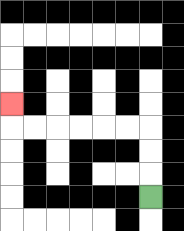{'start': '[6, 8]', 'end': '[0, 4]', 'path_directions': 'U,U,U,L,L,L,L,L,L,U', 'path_coordinates': '[[6, 8], [6, 7], [6, 6], [6, 5], [5, 5], [4, 5], [3, 5], [2, 5], [1, 5], [0, 5], [0, 4]]'}